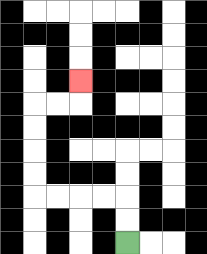{'start': '[5, 10]', 'end': '[3, 3]', 'path_directions': 'U,U,L,L,L,L,U,U,U,U,R,R,U', 'path_coordinates': '[[5, 10], [5, 9], [5, 8], [4, 8], [3, 8], [2, 8], [1, 8], [1, 7], [1, 6], [1, 5], [1, 4], [2, 4], [3, 4], [3, 3]]'}